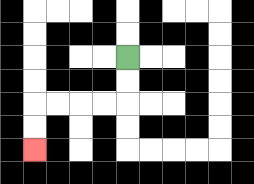{'start': '[5, 2]', 'end': '[1, 6]', 'path_directions': 'D,D,L,L,L,L,D,D', 'path_coordinates': '[[5, 2], [5, 3], [5, 4], [4, 4], [3, 4], [2, 4], [1, 4], [1, 5], [1, 6]]'}